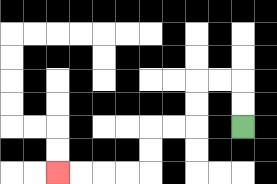{'start': '[10, 5]', 'end': '[2, 7]', 'path_directions': 'U,U,L,L,D,D,L,L,D,D,L,L,L,L', 'path_coordinates': '[[10, 5], [10, 4], [10, 3], [9, 3], [8, 3], [8, 4], [8, 5], [7, 5], [6, 5], [6, 6], [6, 7], [5, 7], [4, 7], [3, 7], [2, 7]]'}